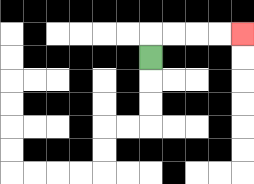{'start': '[6, 2]', 'end': '[10, 1]', 'path_directions': 'U,R,R,R,R', 'path_coordinates': '[[6, 2], [6, 1], [7, 1], [8, 1], [9, 1], [10, 1]]'}